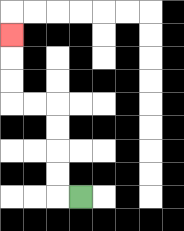{'start': '[3, 8]', 'end': '[0, 1]', 'path_directions': 'L,U,U,U,U,L,L,U,U,U', 'path_coordinates': '[[3, 8], [2, 8], [2, 7], [2, 6], [2, 5], [2, 4], [1, 4], [0, 4], [0, 3], [0, 2], [0, 1]]'}